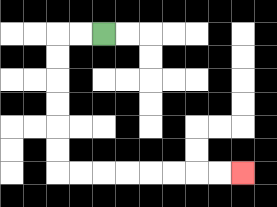{'start': '[4, 1]', 'end': '[10, 7]', 'path_directions': 'L,L,D,D,D,D,D,D,R,R,R,R,R,R,R,R', 'path_coordinates': '[[4, 1], [3, 1], [2, 1], [2, 2], [2, 3], [2, 4], [2, 5], [2, 6], [2, 7], [3, 7], [4, 7], [5, 7], [6, 7], [7, 7], [8, 7], [9, 7], [10, 7]]'}